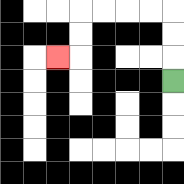{'start': '[7, 3]', 'end': '[2, 2]', 'path_directions': 'U,U,U,L,L,L,L,D,D,L', 'path_coordinates': '[[7, 3], [7, 2], [7, 1], [7, 0], [6, 0], [5, 0], [4, 0], [3, 0], [3, 1], [3, 2], [2, 2]]'}